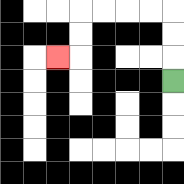{'start': '[7, 3]', 'end': '[2, 2]', 'path_directions': 'U,U,U,L,L,L,L,D,D,L', 'path_coordinates': '[[7, 3], [7, 2], [7, 1], [7, 0], [6, 0], [5, 0], [4, 0], [3, 0], [3, 1], [3, 2], [2, 2]]'}